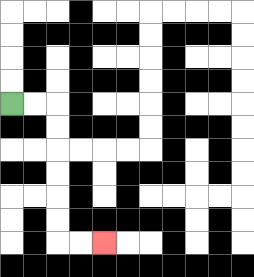{'start': '[0, 4]', 'end': '[4, 10]', 'path_directions': 'R,R,D,D,D,D,D,D,R,R', 'path_coordinates': '[[0, 4], [1, 4], [2, 4], [2, 5], [2, 6], [2, 7], [2, 8], [2, 9], [2, 10], [3, 10], [4, 10]]'}